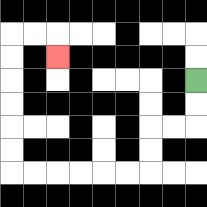{'start': '[8, 3]', 'end': '[2, 2]', 'path_directions': 'D,D,L,L,D,D,L,L,L,L,L,L,U,U,U,U,U,U,R,R,D', 'path_coordinates': '[[8, 3], [8, 4], [8, 5], [7, 5], [6, 5], [6, 6], [6, 7], [5, 7], [4, 7], [3, 7], [2, 7], [1, 7], [0, 7], [0, 6], [0, 5], [0, 4], [0, 3], [0, 2], [0, 1], [1, 1], [2, 1], [2, 2]]'}